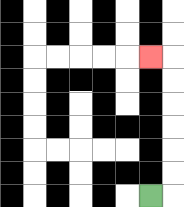{'start': '[6, 8]', 'end': '[6, 2]', 'path_directions': 'R,U,U,U,U,U,U,L', 'path_coordinates': '[[6, 8], [7, 8], [7, 7], [7, 6], [7, 5], [7, 4], [7, 3], [7, 2], [6, 2]]'}